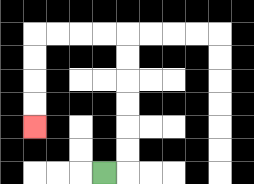{'start': '[4, 7]', 'end': '[1, 5]', 'path_directions': 'R,U,U,U,U,U,U,L,L,L,L,D,D,D,D', 'path_coordinates': '[[4, 7], [5, 7], [5, 6], [5, 5], [5, 4], [5, 3], [5, 2], [5, 1], [4, 1], [3, 1], [2, 1], [1, 1], [1, 2], [1, 3], [1, 4], [1, 5]]'}